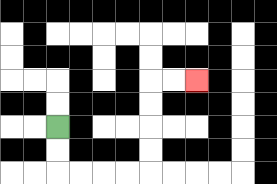{'start': '[2, 5]', 'end': '[8, 3]', 'path_directions': 'D,D,R,R,R,R,U,U,U,U,R,R', 'path_coordinates': '[[2, 5], [2, 6], [2, 7], [3, 7], [4, 7], [5, 7], [6, 7], [6, 6], [6, 5], [6, 4], [6, 3], [7, 3], [8, 3]]'}